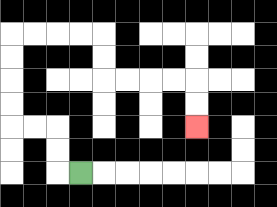{'start': '[3, 7]', 'end': '[8, 5]', 'path_directions': 'L,U,U,L,L,U,U,U,U,R,R,R,R,D,D,R,R,R,R,D,D', 'path_coordinates': '[[3, 7], [2, 7], [2, 6], [2, 5], [1, 5], [0, 5], [0, 4], [0, 3], [0, 2], [0, 1], [1, 1], [2, 1], [3, 1], [4, 1], [4, 2], [4, 3], [5, 3], [6, 3], [7, 3], [8, 3], [8, 4], [8, 5]]'}